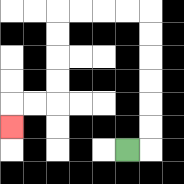{'start': '[5, 6]', 'end': '[0, 5]', 'path_directions': 'R,U,U,U,U,U,U,L,L,L,L,D,D,D,D,L,L,D', 'path_coordinates': '[[5, 6], [6, 6], [6, 5], [6, 4], [6, 3], [6, 2], [6, 1], [6, 0], [5, 0], [4, 0], [3, 0], [2, 0], [2, 1], [2, 2], [2, 3], [2, 4], [1, 4], [0, 4], [0, 5]]'}